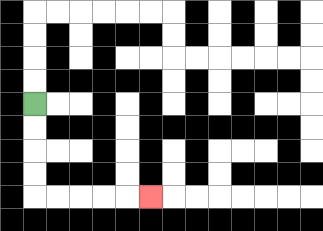{'start': '[1, 4]', 'end': '[6, 8]', 'path_directions': 'D,D,D,D,R,R,R,R,R', 'path_coordinates': '[[1, 4], [1, 5], [1, 6], [1, 7], [1, 8], [2, 8], [3, 8], [4, 8], [5, 8], [6, 8]]'}